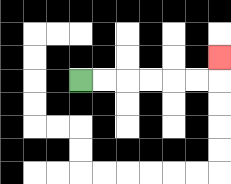{'start': '[3, 3]', 'end': '[9, 2]', 'path_directions': 'R,R,R,R,R,R,U', 'path_coordinates': '[[3, 3], [4, 3], [5, 3], [6, 3], [7, 3], [8, 3], [9, 3], [9, 2]]'}